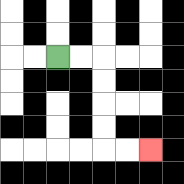{'start': '[2, 2]', 'end': '[6, 6]', 'path_directions': 'R,R,D,D,D,D,R,R', 'path_coordinates': '[[2, 2], [3, 2], [4, 2], [4, 3], [4, 4], [4, 5], [4, 6], [5, 6], [6, 6]]'}